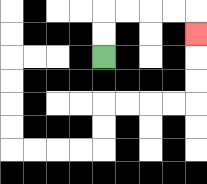{'start': '[4, 2]', 'end': '[8, 1]', 'path_directions': 'U,U,R,R,R,R,D', 'path_coordinates': '[[4, 2], [4, 1], [4, 0], [5, 0], [6, 0], [7, 0], [8, 0], [8, 1]]'}